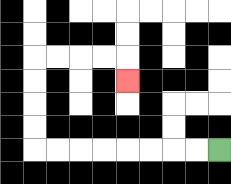{'start': '[9, 6]', 'end': '[5, 3]', 'path_directions': 'L,L,L,L,L,L,L,L,U,U,U,U,R,R,R,R,D', 'path_coordinates': '[[9, 6], [8, 6], [7, 6], [6, 6], [5, 6], [4, 6], [3, 6], [2, 6], [1, 6], [1, 5], [1, 4], [1, 3], [1, 2], [2, 2], [3, 2], [4, 2], [5, 2], [5, 3]]'}